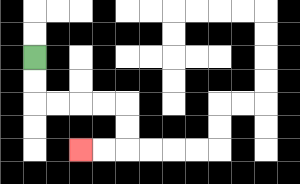{'start': '[1, 2]', 'end': '[3, 6]', 'path_directions': 'D,D,R,R,R,R,D,D,L,L', 'path_coordinates': '[[1, 2], [1, 3], [1, 4], [2, 4], [3, 4], [4, 4], [5, 4], [5, 5], [5, 6], [4, 6], [3, 6]]'}